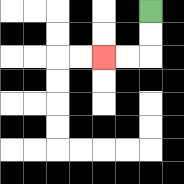{'start': '[6, 0]', 'end': '[4, 2]', 'path_directions': 'D,D,L,L', 'path_coordinates': '[[6, 0], [6, 1], [6, 2], [5, 2], [4, 2]]'}